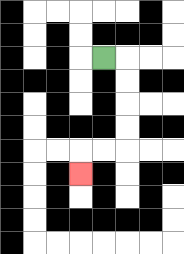{'start': '[4, 2]', 'end': '[3, 7]', 'path_directions': 'R,D,D,D,D,L,L,D', 'path_coordinates': '[[4, 2], [5, 2], [5, 3], [5, 4], [5, 5], [5, 6], [4, 6], [3, 6], [3, 7]]'}